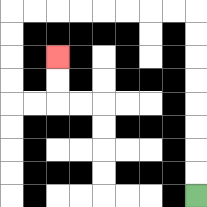{'start': '[8, 8]', 'end': '[2, 2]', 'path_directions': 'U,U,U,U,U,U,U,U,L,L,L,L,L,L,L,L,D,D,D,D,R,R,U,U', 'path_coordinates': '[[8, 8], [8, 7], [8, 6], [8, 5], [8, 4], [8, 3], [8, 2], [8, 1], [8, 0], [7, 0], [6, 0], [5, 0], [4, 0], [3, 0], [2, 0], [1, 0], [0, 0], [0, 1], [0, 2], [0, 3], [0, 4], [1, 4], [2, 4], [2, 3], [2, 2]]'}